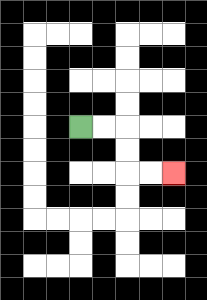{'start': '[3, 5]', 'end': '[7, 7]', 'path_directions': 'R,R,D,D,R,R', 'path_coordinates': '[[3, 5], [4, 5], [5, 5], [5, 6], [5, 7], [6, 7], [7, 7]]'}